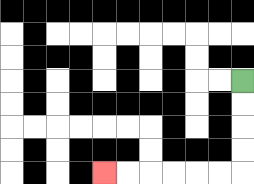{'start': '[10, 3]', 'end': '[4, 7]', 'path_directions': 'D,D,D,D,L,L,L,L,L,L', 'path_coordinates': '[[10, 3], [10, 4], [10, 5], [10, 6], [10, 7], [9, 7], [8, 7], [7, 7], [6, 7], [5, 7], [4, 7]]'}